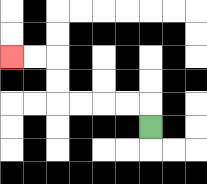{'start': '[6, 5]', 'end': '[0, 2]', 'path_directions': 'U,L,L,L,L,U,U,L,L', 'path_coordinates': '[[6, 5], [6, 4], [5, 4], [4, 4], [3, 4], [2, 4], [2, 3], [2, 2], [1, 2], [0, 2]]'}